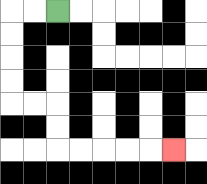{'start': '[2, 0]', 'end': '[7, 6]', 'path_directions': 'L,L,D,D,D,D,R,R,D,D,R,R,R,R,R', 'path_coordinates': '[[2, 0], [1, 0], [0, 0], [0, 1], [0, 2], [0, 3], [0, 4], [1, 4], [2, 4], [2, 5], [2, 6], [3, 6], [4, 6], [5, 6], [6, 6], [7, 6]]'}